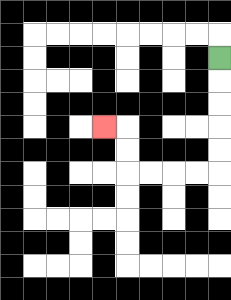{'start': '[9, 2]', 'end': '[4, 5]', 'path_directions': 'D,D,D,D,D,L,L,L,L,U,U,L', 'path_coordinates': '[[9, 2], [9, 3], [9, 4], [9, 5], [9, 6], [9, 7], [8, 7], [7, 7], [6, 7], [5, 7], [5, 6], [5, 5], [4, 5]]'}